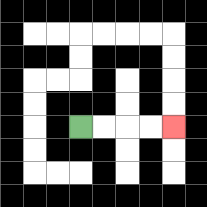{'start': '[3, 5]', 'end': '[7, 5]', 'path_directions': 'R,R,R,R', 'path_coordinates': '[[3, 5], [4, 5], [5, 5], [6, 5], [7, 5]]'}